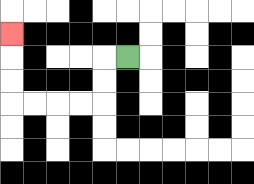{'start': '[5, 2]', 'end': '[0, 1]', 'path_directions': 'L,D,D,L,L,L,L,U,U,U', 'path_coordinates': '[[5, 2], [4, 2], [4, 3], [4, 4], [3, 4], [2, 4], [1, 4], [0, 4], [0, 3], [0, 2], [0, 1]]'}